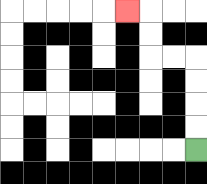{'start': '[8, 6]', 'end': '[5, 0]', 'path_directions': 'U,U,U,U,L,L,U,U,L', 'path_coordinates': '[[8, 6], [8, 5], [8, 4], [8, 3], [8, 2], [7, 2], [6, 2], [6, 1], [6, 0], [5, 0]]'}